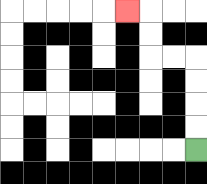{'start': '[8, 6]', 'end': '[5, 0]', 'path_directions': 'U,U,U,U,L,L,U,U,L', 'path_coordinates': '[[8, 6], [8, 5], [8, 4], [8, 3], [8, 2], [7, 2], [6, 2], [6, 1], [6, 0], [5, 0]]'}